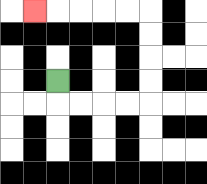{'start': '[2, 3]', 'end': '[1, 0]', 'path_directions': 'D,R,R,R,R,U,U,U,U,L,L,L,L,L', 'path_coordinates': '[[2, 3], [2, 4], [3, 4], [4, 4], [5, 4], [6, 4], [6, 3], [6, 2], [6, 1], [6, 0], [5, 0], [4, 0], [3, 0], [2, 0], [1, 0]]'}